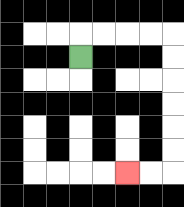{'start': '[3, 2]', 'end': '[5, 7]', 'path_directions': 'U,R,R,R,R,D,D,D,D,D,D,L,L', 'path_coordinates': '[[3, 2], [3, 1], [4, 1], [5, 1], [6, 1], [7, 1], [7, 2], [7, 3], [7, 4], [7, 5], [7, 6], [7, 7], [6, 7], [5, 7]]'}